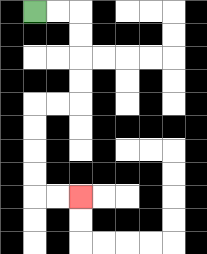{'start': '[1, 0]', 'end': '[3, 8]', 'path_directions': 'R,R,D,D,D,D,L,L,D,D,D,D,R,R', 'path_coordinates': '[[1, 0], [2, 0], [3, 0], [3, 1], [3, 2], [3, 3], [3, 4], [2, 4], [1, 4], [1, 5], [1, 6], [1, 7], [1, 8], [2, 8], [3, 8]]'}